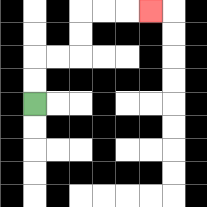{'start': '[1, 4]', 'end': '[6, 0]', 'path_directions': 'U,U,R,R,U,U,R,R,R', 'path_coordinates': '[[1, 4], [1, 3], [1, 2], [2, 2], [3, 2], [3, 1], [3, 0], [4, 0], [5, 0], [6, 0]]'}